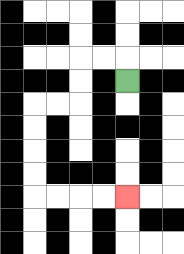{'start': '[5, 3]', 'end': '[5, 8]', 'path_directions': 'U,L,L,D,D,L,L,D,D,D,D,R,R,R,R', 'path_coordinates': '[[5, 3], [5, 2], [4, 2], [3, 2], [3, 3], [3, 4], [2, 4], [1, 4], [1, 5], [1, 6], [1, 7], [1, 8], [2, 8], [3, 8], [4, 8], [5, 8]]'}